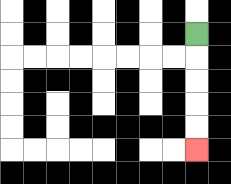{'start': '[8, 1]', 'end': '[8, 6]', 'path_directions': 'D,D,D,D,D', 'path_coordinates': '[[8, 1], [8, 2], [8, 3], [8, 4], [8, 5], [8, 6]]'}